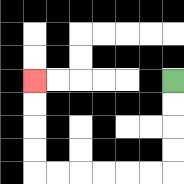{'start': '[7, 3]', 'end': '[1, 3]', 'path_directions': 'D,D,D,D,L,L,L,L,L,L,U,U,U,U', 'path_coordinates': '[[7, 3], [7, 4], [7, 5], [7, 6], [7, 7], [6, 7], [5, 7], [4, 7], [3, 7], [2, 7], [1, 7], [1, 6], [1, 5], [1, 4], [1, 3]]'}